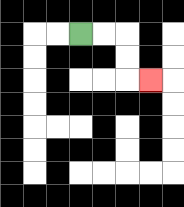{'start': '[3, 1]', 'end': '[6, 3]', 'path_directions': 'R,R,D,D,R', 'path_coordinates': '[[3, 1], [4, 1], [5, 1], [5, 2], [5, 3], [6, 3]]'}